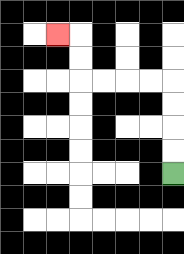{'start': '[7, 7]', 'end': '[2, 1]', 'path_directions': 'U,U,U,U,L,L,L,L,U,U,L', 'path_coordinates': '[[7, 7], [7, 6], [7, 5], [7, 4], [7, 3], [6, 3], [5, 3], [4, 3], [3, 3], [3, 2], [3, 1], [2, 1]]'}